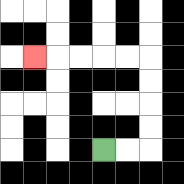{'start': '[4, 6]', 'end': '[1, 2]', 'path_directions': 'R,R,U,U,U,U,L,L,L,L,L', 'path_coordinates': '[[4, 6], [5, 6], [6, 6], [6, 5], [6, 4], [6, 3], [6, 2], [5, 2], [4, 2], [3, 2], [2, 2], [1, 2]]'}